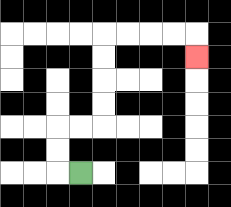{'start': '[3, 7]', 'end': '[8, 2]', 'path_directions': 'L,U,U,R,R,U,U,U,U,R,R,R,R,D', 'path_coordinates': '[[3, 7], [2, 7], [2, 6], [2, 5], [3, 5], [4, 5], [4, 4], [4, 3], [4, 2], [4, 1], [5, 1], [6, 1], [7, 1], [8, 1], [8, 2]]'}